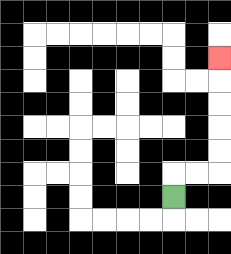{'start': '[7, 8]', 'end': '[9, 2]', 'path_directions': 'U,R,R,U,U,U,U,U', 'path_coordinates': '[[7, 8], [7, 7], [8, 7], [9, 7], [9, 6], [9, 5], [9, 4], [9, 3], [9, 2]]'}